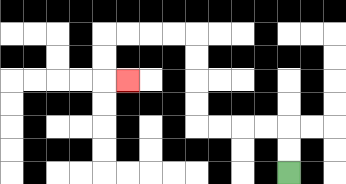{'start': '[12, 7]', 'end': '[5, 3]', 'path_directions': 'U,U,L,L,L,L,U,U,U,U,L,L,L,L,D,D,R', 'path_coordinates': '[[12, 7], [12, 6], [12, 5], [11, 5], [10, 5], [9, 5], [8, 5], [8, 4], [8, 3], [8, 2], [8, 1], [7, 1], [6, 1], [5, 1], [4, 1], [4, 2], [4, 3], [5, 3]]'}